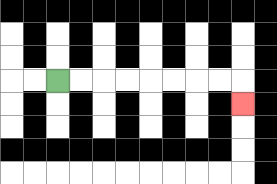{'start': '[2, 3]', 'end': '[10, 4]', 'path_directions': 'R,R,R,R,R,R,R,R,D', 'path_coordinates': '[[2, 3], [3, 3], [4, 3], [5, 3], [6, 3], [7, 3], [8, 3], [9, 3], [10, 3], [10, 4]]'}